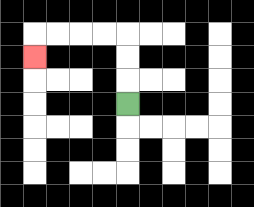{'start': '[5, 4]', 'end': '[1, 2]', 'path_directions': 'U,U,U,L,L,L,L,D', 'path_coordinates': '[[5, 4], [5, 3], [5, 2], [5, 1], [4, 1], [3, 1], [2, 1], [1, 1], [1, 2]]'}